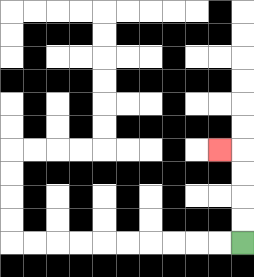{'start': '[10, 10]', 'end': '[9, 6]', 'path_directions': 'U,U,U,U,L', 'path_coordinates': '[[10, 10], [10, 9], [10, 8], [10, 7], [10, 6], [9, 6]]'}